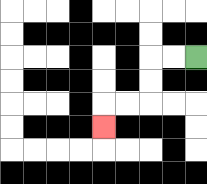{'start': '[8, 2]', 'end': '[4, 5]', 'path_directions': 'L,L,D,D,L,L,D', 'path_coordinates': '[[8, 2], [7, 2], [6, 2], [6, 3], [6, 4], [5, 4], [4, 4], [4, 5]]'}